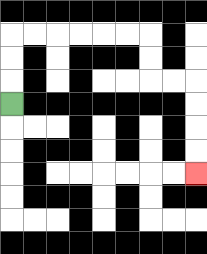{'start': '[0, 4]', 'end': '[8, 7]', 'path_directions': 'U,U,U,R,R,R,R,R,R,D,D,R,R,D,D,D,D', 'path_coordinates': '[[0, 4], [0, 3], [0, 2], [0, 1], [1, 1], [2, 1], [3, 1], [4, 1], [5, 1], [6, 1], [6, 2], [6, 3], [7, 3], [8, 3], [8, 4], [8, 5], [8, 6], [8, 7]]'}